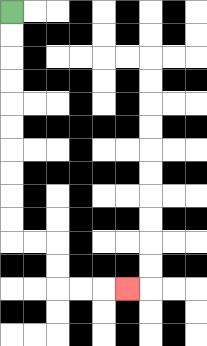{'start': '[0, 0]', 'end': '[5, 12]', 'path_directions': 'D,D,D,D,D,D,D,D,D,D,R,R,D,D,R,R,R', 'path_coordinates': '[[0, 0], [0, 1], [0, 2], [0, 3], [0, 4], [0, 5], [0, 6], [0, 7], [0, 8], [0, 9], [0, 10], [1, 10], [2, 10], [2, 11], [2, 12], [3, 12], [4, 12], [5, 12]]'}